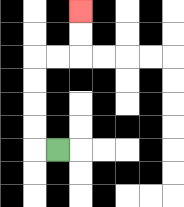{'start': '[2, 6]', 'end': '[3, 0]', 'path_directions': 'L,U,U,U,U,R,R,U,U', 'path_coordinates': '[[2, 6], [1, 6], [1, 5], [1, 4], [1, 3], [1, 2], [2, 2], [3, 2], [3, 1], [3, 0]]'}